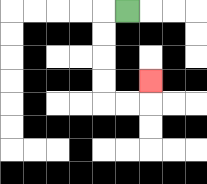{'start': '[5, 0]', 'end': '[6, 3]', 'path_directions': 'L,D,D,D,D,R,R,U', 'path_coordinates': '[[5, 0], [4, 0], [4, 1], [4, 2], [4, 3], [4, 4], [5, 4], [6, 4], [6, 3]]'}